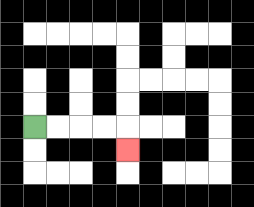{'start': '[1, 5]', 'end': '[5, 6]', 'path_directions': 'R,R,R,R,D', 'path_coordinates': '[[1, 5], [2, 5], [3, 5], [4, 5], [5, 5], [5, 6]]'}